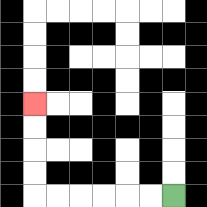{'start': '[7, 8]', 'end': '[1, 4]', 'path_directions': 'L,L,L,L,L,L,U,U,U,U', 'path_coordinates': '[[7, 8], [6, 8], [5, 8], [4, 8], [3, 8], [2, 8], [1, 8], [1, 7], [1, 6], [1, 5], [1, 4]]'}